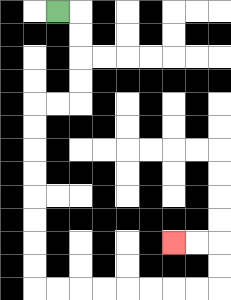{'start': '[2, 0]', 'end': '[7, 10]', 'path_directions': 'R,D,D,D,D,L,L,D,D,D,D,D,D,D,D,R,R,R,R,R,R,R,R,U,U,L,L', 'path_coordinates': '[[2, 0], [3, 0], [3, 1], [3, 2], [3, 3], [3, 4], [2, 4], [1, 4], [1, 5], [1, 6], [1, 7], [1, 8], [1, 9], [1, 10], [1, 11], [1, 12], [2, 12], [3, 12], [4, 12], [5, 12], [6, 12], [7, 12], [8, 12], [9, 12], [9, 11], [9, 10], [8, 10], [7, 10]]'}